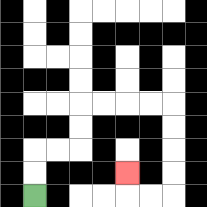{'start': '[1, 8]', 'end': '[5, 7]', 'path_directions': 'U,U,R,R,U,U,R,R,R,R,D,D,D,D,L,L,U', 'path_coordinates': '[[1, 8], [1, 7], [1, 6], [2, 6], [3, 6], [3, 5], [3, 4], [4, 4], [5, 4], [6, 4], [7, 4], [7, 5], [7, 6], [7, 7], [7, 8], [6, 8], [5, 8], [5, 7]]'}